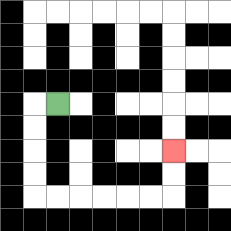{'start': '[2, 4]', 'end': '[7, 6]', 'path_directions': 'L,D,D,D,D,R,R,R,R,R,R,U,U', 'path_coordinates': '[[2, 4], [1, 4], [1, 5], [1, 6], [1, 7], [1, 8], [2, 8], [3, 8], [4, 8], [5, 8], [6, 8], [7, 8], [7, 7], [7, 6]]'}